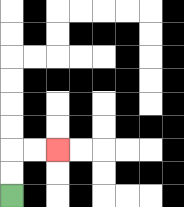{'start': '[0, 8]', 'end': '[2, 6]', 'path_directions': 'U,U,R,R', 'path_coordinates': '[[0, 8], [0, 7], [0, 6], [1, 6], [2, 6]]'}